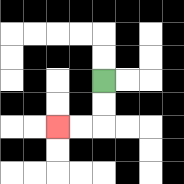{'start': '[4, 3]', 'end': '[2, 5]', 'path_directions': 'D,D,L,L', 'path_coordinates': '[[4, 3], [4, 4], [4, 5], [3, 5], [2, 5]]'}